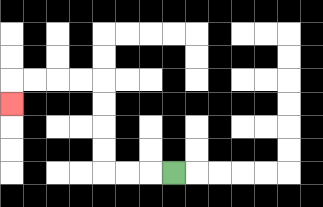{'start': '[7, 7]', 'end': '[0, 4]', 'path_directions': 'L,L,L,U,U,U,U,L,L,L,L,D', 'path_coordinates': '[[7, 7], [6, 7], [5, 7], [4, 7], [4, 6], [4, 5], [4, 4], [4, 3], [3, 3], [2, 3], [1, 3], [0, 3], [0, 4]]'}